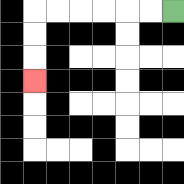{'start': '[7, 0]', 'end': '[1, 3]', 'path_directions': 'L,L,L,L,L,L,D,D,D', 'path_coordinates': '[[7, 0], [6, 0], [5, 0], [4, 0], [3, 0], [2, 0], [1, 0], [1, 1], [1, 2], [1, 3]]'}